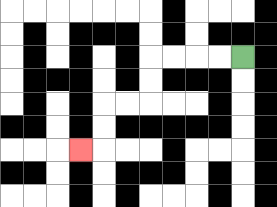{'start': '[10, 2]', 'end': '[3, 6]', 'path_directions': 'L,L,L,L,D,D,L,L,D,D,L', 'path_coordinates': '[[10, 2], [9, 2], [8, 2], [7, 2], [6, 2], [6, 3], [6, 4], [5, 4], [4, 4], [4, 5], [4, 6], [3, 6]]'}